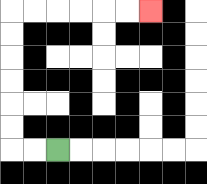{'start': '[2, 6]', 'end': '[6, 0]', 'path_directions': 'L,L,U,U,U,U,U,U,R,R,R,R,R,R', 'path_coordinates': '[[2, 6], [1, 6], [0, 6], [0, 5], [0, 4], [0, 3], [0, 2], [0, 1], [0, 0], [1, 0], [2, 0], [3, 0], [4, 0], [5, 0], [6, 0]]'}